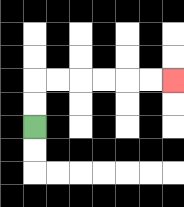{'start': '[1, 5]', 'end': '[7, 3]', 'path_directions': 'U,U,R,R,R,R,R,R', 'path_coordinates': '[[1, 5], [1, 4], [1, 3], [2, 3], [3, 3], [4, 3], [5, 3], [6, 3], [7, 3]]'}